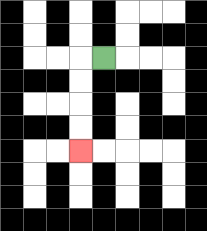{'start': '[4, 2]', 'end': '[3, 6]', 'path_directions': 'L,D,D,D,D', 'path_coordinates': '[[4, 2], [3, 2], [3, 3], [3, 4], [3, 5], [3, 6]]'}